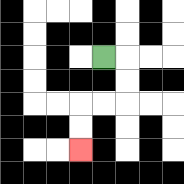{'start': '[4, 2]', 'end': '[3, 6]', 'path_directions': 'R,D,D,L,L,D,D', 'path_coordinates': '[[4, 2], [5, 2], [5, 3], [5, 4], [4, 4], [3, 4], [3, 5], [3, 6]]'}